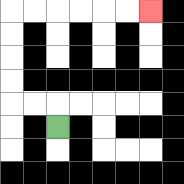{'start': '[2, 5]', 'end': '[6, 0]', 'path_directions': 'U,L,L,U,U,U,U,R,R,R,R,R,R', 'path_coordinates': '[[2, 5], [2, 4], [1, 4], [0, 4], [0, 3], [0, 2], [0, 1], [0, 0], [1, 0], [2, 0], [3, 0], [4, 0], [5, 0], [6, 0]]'}